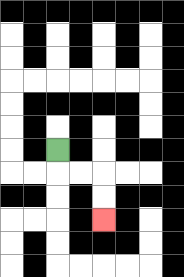{'start': '[2, 6]', 'end': '[4, 9]', 'path_directions': 'D,R,R,D,D', 'path_coordinates': '[[2, 6], [2, 7], [3, 7], [4, 7], [4, 8], [4, 9]]'}